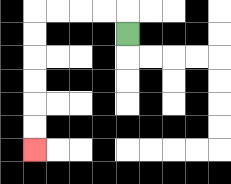{'start': '[5, 1]', 'end': '[1, 6]', 'path_directions': 'U,L,L,L,L,D,D,D,D,D,D', 'path_coordinates': '[[5, 1], [5, 0], [4, 0], [3, 0], [2, 0], [1, 0], [1, 1], [1, 2], [1, 3], [1, 4], [1, 5], [1, 6]]'}